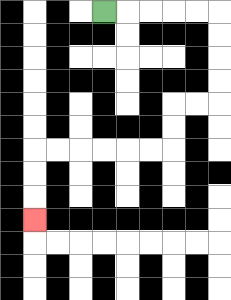{'start': '[4, 0]', 'end': '[1, 9]', 'path_directions': 'R,R,R,R,R,D,D,D,D,L,L,D,D,L,L,L,L,L,L,D,D,D', 'path_coordinates': '[[4, 0], [5, 0], [6, 0], [7, 0], [8, 0], [9, 0], [9, 1], [9, 2], [9, 3], [9, 4], [8, 4], [7, 4], [7, 5], [7, 6], [6, 6], [5, 6], [4, 6], [3, 6], [2, 6], [1, 6], [1, 7], [1, 8], [1, 9]]'}